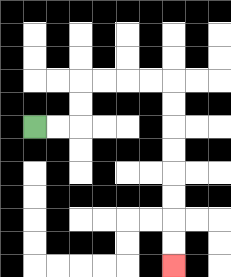{'start': '[1, 5]', 'end': '[7, 11]', 'path_directions': 'R,R,U,U,R,R,R,R,D,D,D,D,D,D,D,D', 'path_coordinates': '[[1, 5], [2, 5], [3, 5], [3, 4], [3, 3], [4, 3], [5, 3], [6, 3], [7, 3], [7, 4], [7, 5], [7, 6], [7, 7], [7, 8], [7, 9], [7, 10], [7, 11]]'}